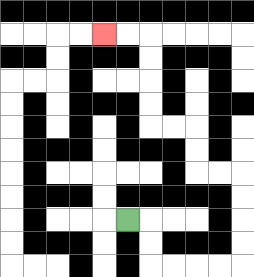{'start': '[5, 9]', 'end': '[4, 1]', 'path_directions': 'R,D,D,R,R,R,R,U,U,U,U,L,L,U,U,L,L,U,U,U,U,L,L', 'path_coordinates': '[[5, 9], [6, 9], [6, 10], [6, 11], [7, 11], [8, 11], [9, 11], [10, 11], [10, 10], [10, 9], [10, 8], [10, 7], [9, 7], [8, 7], [8, 6], [8, 5], [7, 5], [6, 5], [6, 4], [6, 3], [6, 2], [6, 1], [5, 1], [4, 1]]'}